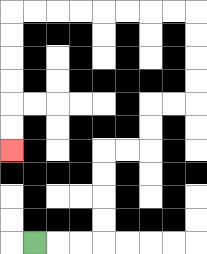{'start': '[1, 10]', 'end': '[0, 6]', 'path_directions': 'R,R,R,U,U,U,U,R,R,U,U,R,R,U,U,U,U,L,L,L,L,L,L,L,L,D,D,D,D,D,D', 'path_coordinates': '[[1, 10], [2, 10], [3, 10], [4, 10], [4, 9], [4, 8], [4, 7], [4, 6], [5, 6], [6, 6], [6, 5], [6, 4], [7, 4], [8, 4], [8, 3], [8, 2], [8, 1], [8, 0], [7, 0], [6, 0], [5, 0], [4, 0], [3, 0], [2, 0], [1, 0], [0, 0], [0, 1], [0, 2], [0, 3], [0, 4], [0, 5], [0, 6]]'}